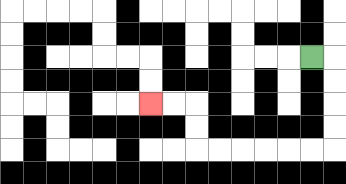{'start': '[13, 2]', 'end': '[6, 4]', 'path_directions': 'R,D,D,D,D,L,L,L,L,L,L,U,U,L,L', 'path_coordinates': '[[13, 2], [14, 2], [14, 3], [14, 4], [14, 5], [14, 6], [13, 6], [12, 6], [11, 6], [10, 6], [9, 6], [8, 6], [8, 5], [8, 4], [7, 4], [6, 4]]'}